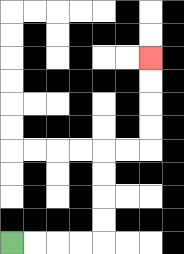{'start': '[0, 10]', 'end': '[6, 2]', 'path_directions': 'R,R,R,R,U,U,U,U,R,R,U,U,U,U', 'path_coordinates': '[[0, 10], [1, 10], [2, 10], [3, 10], [4, 10], [4, 9], [4, 8], [4, 7], [4, 6], [5, 6], [6, 6], [6, 5], [6, 4], [6, 3], [6, 2]]'}